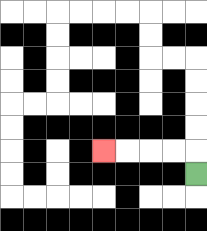{'start': '[8, 7]', 'end': '[4, 6]', 'path_directions': 'U,L,L,L,L', 'path_coordinates': '[[8, 7], [8, 6], [7, 6], [6, 6], [5, 6], [4, 6]]'}